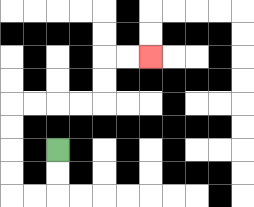{'start': '[2, 6]', 'end': '[6, 2]', 'path_directions': 'D,D,L,L,U,U,U,U,R,R,R,R,U,U,R,R', 'path_coordinates': '[[2, 6], [2, 7], [2, 8], [1, 8], [0, 8], [0, 7], [0, 6], [0, 5], [0, 4], [1, 4], [2, 4], [3, 4], [4, 4], [4, 3], [4, 2], [5, 2], [6, 2]]'}